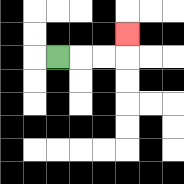{'start': '[2, 2]', 'end': '[5, 1]', 'path_directions': 'R,R,R,U', 'path_coordinates': '[[2, 2], [3, 2], [4, 2], [5, 2], [5, 1]]'}